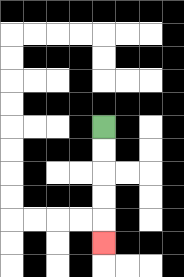{'start': '[4, 5]', 'end': '[4, 10]', 'path_directions': 'D,D,D,D,D', 'path_coordinates': '[[4, 5], [4, 6], [4, 7], [4, 8], [4, 9], [4, 10]]'}